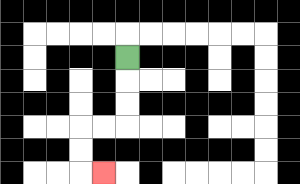{'start': '[5, 2]', 'end': '[4, 7]', 'path_directions': 'D,D,D,L,L,D,D,R', 'path_coordinates': '[[5, 2], [5, 3], [5, 4], [5, 5], [4, 5], [3, 5], [3, 6], [3, 7], [4, 7]]'}